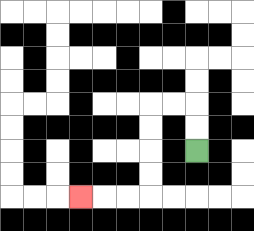{'start': '[8, 6]', 'end': '[3, 8]', 'path_directions': 'U,U,L,L,D,D,D,D,L,L,L', 'path_coordinates': '[[8, 6], [8, 5], [8, 4], [7, 4], [6, 4], [6, 5], [6, 6], [6, 7], [6, 8], [5, 8], [4, 8], [3, 8]]'}